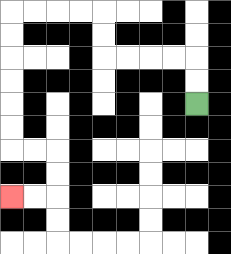{'start': '[8, 4]', 'end': '[0, 8]', 'path_directions': 'U,U,L,L,L,L,U,U,L,L,L,L,D,D,D,D,D,D,R,R,D,D,L,L', 'path_coordinates': '[[8, 4], [8, 3], [8, 2], [7, 2], [6, 2], [5, 2], [4, 2], [4, 1], [4, 0], [3, 0], [2, 0], [1, 0], [0, 0], [0, 1], [0, 2], [0, 3], [0, 4], [0, 5], [0, 6], [1, 6], [2, 6], [2, 7], [2, 8], [1, 8], [0, 8]]'}